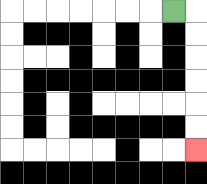{'start': '[7, 0]', 'end': '[8, 6]', 'path_directions': 'R,D,D,D,D,D,D', 'path_coordinates': '[[7, 0], [8, 0], [8, 1], [8, 2], [8, 3], [8, 4], [8, 5], [8, 6]]'}